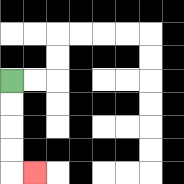{'start': '[0, 3]', 'end': '[1, 7]', 'path_directions': 'D,D,D,D,R', 'path_coordinates': '[[0, 3], [0, 4], [0, 5], [0, 6], [0, 7], [1, 7]]'}